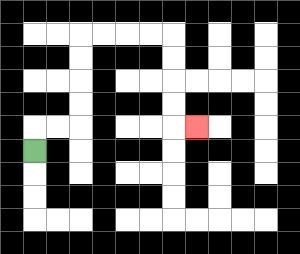{'start': '[1, 6]', 'end': '[8, 5]', 'path_directions': 'U,R,R,U,U,U,U,R,R,R,R,D,D,D,D,R', 'path_coordinates': '[[1, 6], [1, 5], [2, 5], [3, 5], [3, 4], [3, 3], [3, 2], [3, 1], [4, 1], [5, 1], [6, 1], [7, 1], [7, 2], [7, 3], [7, 4], [7, 5], [8, 5]]'}